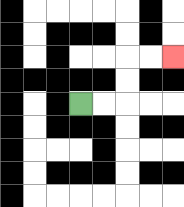{'start': '[3, 4]', 'end': '[7, 2]', 'path_directions': 'R,R,U,U,R,R', 'path_coordinates': '[[3, 4], [4, 4], [5, 4], [5, 3], [5, 2], [6, 2], [7, 2]]'}